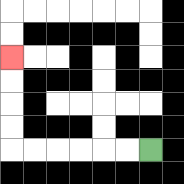{'start': '[6, 6]', 'end': '[0, 2]', 'path_directions': 'L,L,L,L,L,L,U,U,U,U', 'path_coordinates': '[[6, 6], [5, 6], [4, 6], [3, 6], [2, 6], [1, 6], [0, 6], [0, 5], [0, 4], [0, 3], [0, 2]]'}